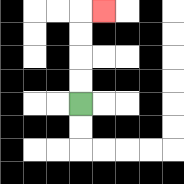{'start': '[3, 4]', 'end': '[4, 0]', 'path_directions': 'U,U,U,U,R', 'path_coordinates': '[[3, 4], [3, 3], [3, 2], [3, 1], [3, 0], [4, 0]]'}